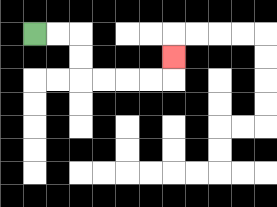{'start': '[1, 1]', 'end': '[7, 2]', 'path_directions': 'R,R,D,D,R,R,R,R,U', 'path_coordinates': '[[1, 1], [2, 1], [3, 1], [3, 2], [3, 3], [4, 3], [5, 3], [6, 3], [7, 3], [7, 2]]'}